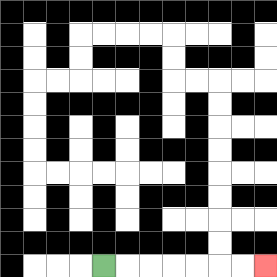{'start': '[4, 11]', 'end': '[11, 11]', 'path_directions': 'R,R,R,R,R,R,R', 'path_coordinates': '[[4, 11], [5, 11], [6, 11], [7, 11], [8, 11], [9, 11], [10, 11], [11, 11]]'}